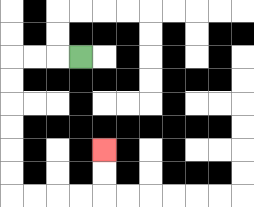{'start': '[3, 2]', 'end': '[4, 6]', 'path_directions': 'L,L,L,D,D,D,D,D,D,R,R,R,R,U,U', 'path_coordinates': '[[3, 2], [2, 2], [1, 2], [0, 2], [0, 3], [0, 4], [0, 5], [0, 6], [0, 7], [0, 8], [1, 8], [2, 8], [3, 8], [4, 8], [4, 7], [4, 6]]'}